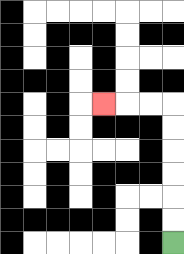{'start': '[7, 10]', 'end': '[4, 4]', 'path_directions': 'U,U,U,U,U,U,L,L,L', 'path_coordinates': '[[7, 10], [7, 9], [7, 8], [7, 7], [7, 6], [7, 5], [7, 4], [6, 4], [5, 4], [4, 4]]'}